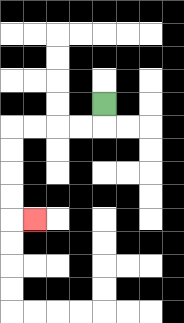{'start': '[4, 4]', 'end': '[1, 9]', 'path_directions': 'D,L,L,L,L,D,D,D,D,R', 'path_coordinates': '[[4, 4], [4, 5], [3, 5], [2, 5], [1, 5], [0, 5], [0, 6], [0, 7], [0, 8], [0, 9], [1, 9]]'}